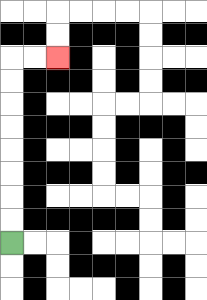{'start': '[0, 10]', 'end': '[2, 2]', 'path_directions': 'U,U,U,U,U,U,U,U,R,R', 'path_coordinates': '[[0, 10], [0, 9], [0, 8], [0, 7], [0, 6], [0, 5], [0, 4], [0, 3], [0, 2], [1, 2], [2, 2]]'}